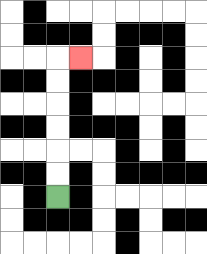{'start': '[2, 8]', 'end': '[3, 2]', 'path_directions': 'U,U,U,U,U,U,R', 'path_coordinates': '[[2, 8], [2, 7], [2, 6], [2, 5], [2, 4], [2, 3], [2, 2], [3, 2]]'}